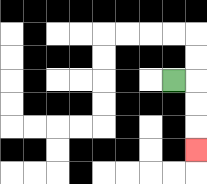{'start': '[7, 3]', 'end': '[8, 6]', 'path_directions': 'R,D,D,D', 'path_coordinates': '[[7, 3], [8, 3], [8, 4], [8, 5], [8, 6]]'}